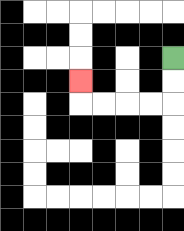{'start': '[7, 2]', 'end': '[3, 3]', 'path_directions': 'D,D,L,L,L,L,U', 'path_coordinates': '[[7, 2], [7, 3], [7, 4], [6, 4], [5, 4], [4, 4], [3, 4], [3, 3]]'}